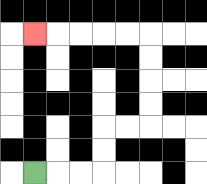{'start': '[1, 7]', 'end': '[1, 1]', 'path_directions': 'R,R,R,U,U,R,R,U,U,U,U,L,L,L,L,L', 'path_coordinates': '[[1, 7], [2, 7], [3, 7], [4, 7], [4, 6], [4, 5], [5, 5], [6, 5], [6, 4], [6, 3], [6, 2], [6, 1], [5, 1], [4, 1], [3, 1], [2, 1], [1, 1]]'}